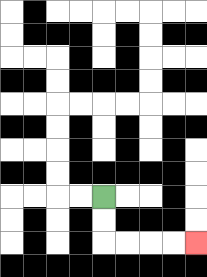{'start': '[4, 8]', 'end': '[8, 10]', 'path_directions': 'D,D,R,R,R,R', 'path_coordinates': '[[4, 8], [4, 9], [4, 10], [5, 10], [6, 10], [7, 10], [8, 10]]'}